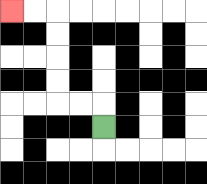{'start': '[4, 5]', 'end': '[0, 0]', 'path_directions': 'U,L,L,U,U,U,U,L,L', 'path_coordinates': '[[4, 5], [4, 4], [3, 4], [2, 4], [2, 3], [2, 2], [2, 1], [2, 0], [1, 0], [0, 0]]'}